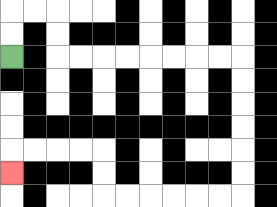{'start': '[0, 2]', 'end': '[0, 7]', 'path_directions': 'U,U,R,R,D,D,R,R,R,R,R,R,R,R,D,D,D,D,D,D,L,L,L,L,L,L,U,U,L,L,L,L,D', 'path_coordinates': '[[0, 2], [0, 1], [0, 0], [1, 0], [2, 0], [2, 1], [2, 2], [3, 2], [4, 2], [5, 2], [6, 2], [7, 2], [8, 2], [9, 2], [10, 2], [10, 3], [10, 4], [10, 5], [10, 6], [10, 7], [10, 8], [9, 8], [8, 8], [7, 8], [6, 8], [5, 8], [4, 8], [4, 7], [4, 6], [3, 6], [2, 6], [1, 6], [0, 6], [0, 7]]'}